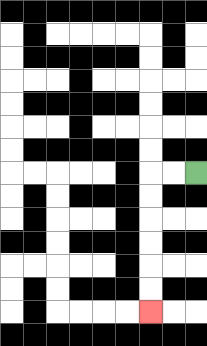{'start': '[8, 7]', 'end': '[6, 13]', 'path_directions': 'L,L,D,D,D,D,D,D', 'path_coordinates': '[[8, 7], [7, 7], [6, 7], [6, 8], [6, 9], [6, 10], [6, 11], [6, 12], [6, 13]]'}